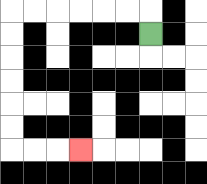{'start': '[6, 1]', 'end': '[3, 6]', 'path_directions': 'U,L,L,L,L,L,L,D,D,D,D,D,D,R,R,R', 'path_coordinates': '[[6, 1], [6, 0], [5, 0], [4, 0], [3, 0], [2, 0], [1, 0], [0, 0], [0, 1], [0, 2], [0, 3], [0, 4], [0, 5], [0, 6], [1, 6], [2, 6], [3, 6]]'}